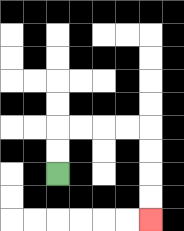{'start': '[2, 7]', 'end': '[6, 9]', 'path_directions': 'U,U,R,R,R,R,D,D,D,D', 'path_coordinates': '[[2, 7], [2, 6], [2, 5], [3, 5], [4, 5], [5, 5], [6, 5], [6, 6], [6, 7], [6, 8], [6, 9]]'}